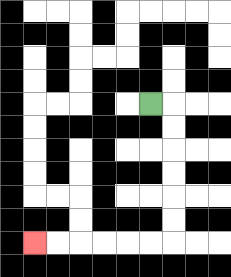{'start': '[6, 4]', 'end': '[1, 10]', 'path_directions': 'R,D,D,D,D,D,D,L,L,L,L,L,L', 'path_coordinates': '[[6, 4], [7, 4], [7, 5], [7, 6], [7, 7], [7, 8], [7, 9], [7, 10], [6, 10], [5, 10], [4, 10], [3, 10], [2, 10], [1, 10]]'}